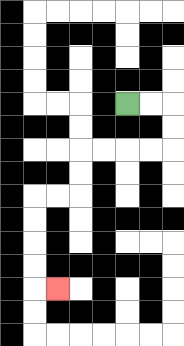{'start': '[5, 4]', 'end': '[2, 12]', 'path_directions': 'R,R,D,D,L,L,L,L,D,D,L,L,D,D,D,D,R', 'path_coordinates': '[[5, 4], [6, 4], [7, 4], [7, 5], [7, 6], [6, 6], [5, 6], [4, 6], [3, 6], [3, 7], [3, 8], [2, 8], [1, 8], [1, 9], [1, 10], [1, 11], [1, 12], [2, 12]]'}